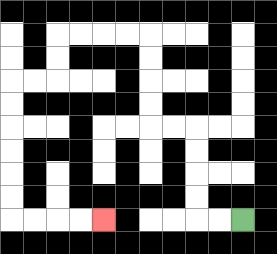{'start': '[10, 9]', 'end': '[4, 9]', 'path_directions': 'L,L,U,U,U,U,L,L,U,U,U,U,L,L,L,L,D,D,L,L,D,D,D,D,D,D,R,R,R,R', 'path_coordinates': '[[10, 9], [9, 9], [8, 9], [8, 8], [8, 7], [8, 6], [8, 5], [7, 5], [6, 5], [6, 4], [6, 3], [6, 2], [6, 1], [5, 1], [4, 1], [3, 1], [2, 1], [2, 2], [2, 3], [1, 3], [0, 3], [0, 4], [0, 5], [0, 6], [0, 7], [0, 8], [0, 9], [1, 9], [2, 9], [3, 9], [4, 9]]'}